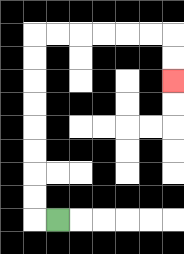{'start': '[2, 9]', 'end': '[7, 3]', 'path_directions': 'L,U,U,U,U,U,U,U,U,R,R,R,R,R,R,D,D', 'path_coordinates': '[[2, 9], [1, 9], [1, 8], [1, 7], [1, 6], [1, 5], [1, 4], [1, 3], [1, 2], [1, 1], [2, 1], [3, 1], [4, 1], [5, 1], [6, 1], [7, 1], [7, 2], [7, 3]]'}